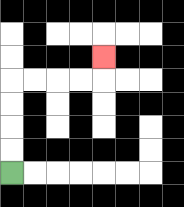{'start': '[0, 7]', 'end': '[4, 2]', 'path_directions': 'U,U,U,U,R,R,R,R,U', 'path_coordinates': '[[0, 7], [0, 6], [0, 5], [0, 4], [0, 3], [1, 3], [2, 3], [3, 3], [4, 3], [4, 2]]'}